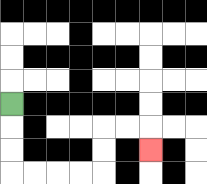{'start': '[0, 4]', 'end': '[6, 6]', 'path_directions': 'D,D,D,R,R,R,R,U,U,R,R,D', 'path_coordinates': '[[0, 4], [0, 5], [0, 6], [0, 7], [1, 7], [2, 7], [3, 7], [4, 7], [4, 6], [4, 5], [5, 5], [6, 5], [6, 6]]'}